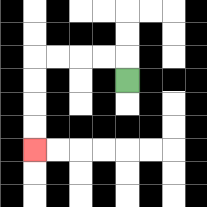{'start': '[5, 3]', 'end': '[1, 6]', 'path_directions': 'U,L,L,L,L,D,D,D,D', 'path_coordinates': '[[5, 3], [5, 2], [4, 2], [3, 2], [2, 2], [1, 2], [1, 3], [1, 4], [1, 5], [1, 6]]'}